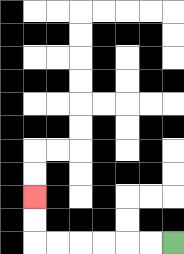{'start': '[7, 10]', 'end': '[1, 8]', 'path_directions': 'L,L,L,L,L,L,U,U', 'path_coordinates': '[[7, 10], [6, 10], [5, 10], [4, 10], [3, 10], [2, 10], [1, 10], [1, 9], [1, 8]]'}